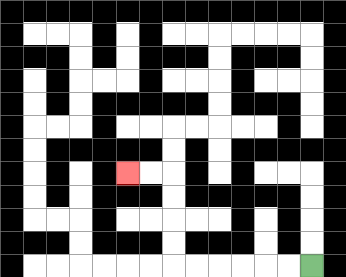{'start': '[13, 11]', 'end': '[5, 7]', 'path_directions': 'L,L,L,L,L,L,U,U,U,U,L,L', 'path_coordinates': '[[13, 11], [12, 11], [11, 11], [10, 11], [9, 11], [8, 11], [7, 11], [7, 10], [7, 9], [7, 8], [7, 7], [6, 7], [5, 7]]'}